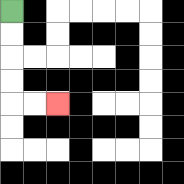{'start': '[0, 0]', 'end': '[2, 4]', 'path_directions': 'D,D,D,D,R,R', 'path_coordinates': '[[0, 0], [0, 1], [0, 2], [0, 3], [0, 4], [1, 4], [2, 4]]'}